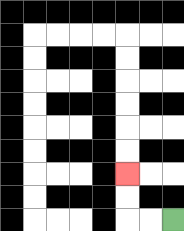{'start': '[7, 9]', 'end': '[5, 7]', 'path_directions': 'L,L,U,U', 'path_coordinates': '[[7, 9], [6, 9], [5, 9], [5, 8], [5, 7]]'}